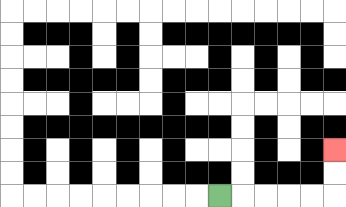{'start': '[9, 8]', 'end': '[14, 6]', 'path_directions': 'R,R,R,R,R,U,U', 'path_coordinates': '[[9, 8], [10, 8], [11, 8], [12, 8], [13, 8], [14, 8], [14, 7], [14, 6]]'}